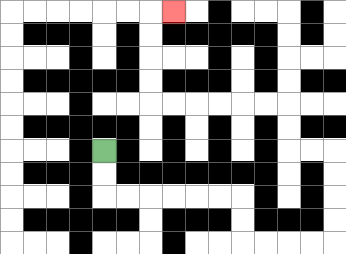{'start': '[4, 6]', 'end': '[7, 0]', 'path_directions': 'D,D,R,R,R,R,R,R,D,D,R,R,R,R,U,U,U,U,L,L,U,U,L,L,L,L,L,L,U,U,U,U,R', 'path_coordinates': '[[4, 6], [4, 7], [4, 8], [5, 8], [6, 8], [7, 8], [8, 8], [9, 8], [10, 8], [10, 9], [10, 10], [11, 10], [12, 10], [13, 10], [14, 10], [14, 9], [14, 8], [14, 7], [14, 6], [13, 6], [12, 6], [12, 5], [12, 4], [11, 4], [10, 4], [9, 4], [8, 4], [7, 4], [6, 4], [6, 3], [6, 2], [6, 1], [6, 0], [7, 0]]'}